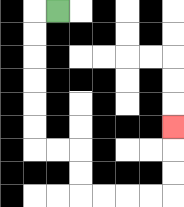{'start': '[2, 0]', 'end': '[7, 5]', 'path_directions': 'L,D,D,D,D,D,D,R,R,D,D,R,R,R,R,U,U,U', 'path_coordinates': '[[2, 0], [1, 0], [1, 1], [1, 2], [1, 3], [1, 4], [1, 5], [1, 6], [2, 6], [3, 6], [3, 7], [3, 8], [4, 8], [5, 8], [6, 8], [7, 8], [7, 7], [7, 6], [7, 5]]'}